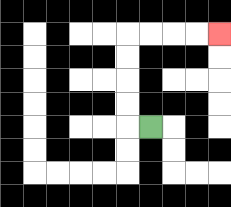{'start': '[6, 5]', 'end': '[9, 1]', 'path_directions': 'L,U,U,U,U,R,R,R,R', 'path_coordinates': '[[6, 5], [5, 5], [5, 4], [5, 3], [5, 2], [5, 1], [6, 1], [7, 1], [8, 1], [9, 1]]'}